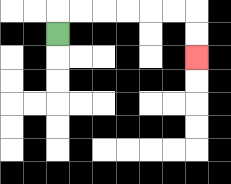{'start': '[2, 1]', 'end': '[8, 2]', 'path_directions': 'U,R,R,R,R,R,R,D,D', 'path_coordinates': '[[2, 1], [2, 0], [3, 0], [4, 0], [5, 0], [6, 0], [7, 0], [8, 0], [8, 1], [8, 2]]'}